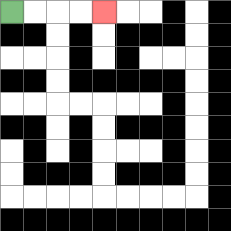{'start': '[0, 0]', 'end': '[4, 0]', 'path_directions': 'R,R,R,R', 'path_coordinates': '[[0, 0], [1, 0], [2, 0], [3, 0], [4, 0]]'}